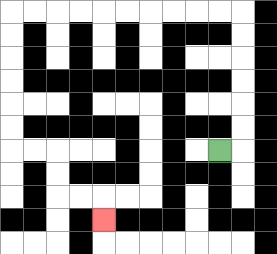{'start': '[9, 6]', 'end': '[4, 9]', 'path_directions': 'R,U,U,U,U,U,U,L,L,L,L,L,L,L,L,L,L,D,D,D,D,D,D,R,R,D,D,R,R,D', 'path_coordinates': '[[9, 6], [10, 6], [10, 5], [10, 4], [10, 3], [10, 2], [10, 1], [10, 0], [9, 0], [8, 0], [7, 0], [6, 0], [5, 0], [4, 0], [3, 0], [2, 0], [1, 0], [0, 0], [0, 1], [0, 2], [0, 3], [0, 4], [0, 5], [0, 6], [1, 6], [2, 6], [2, 7], [2, 8], [3, 8], [4, 8], [4, 9]]'}